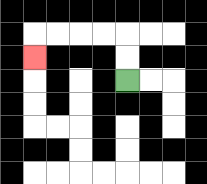{'start': '[5, 3]', 'end': '[1, 2]', 'path_directions': 'U,U,L,L,L,L,D', 'path_coordinates': '[[5, 3], [5, 2], [5, 1], [4, 1], [3, 1], [2, 1], [1, 1], [1, 2]]'}